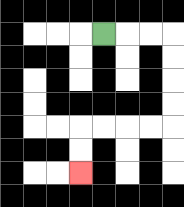{'start': '[4, 1]', 'end': '[3, 7]', 'path_directions': 'R,R,R,D,D,D,D,L,L,L,L,D,D', 'path_coordinates': '[[4, 1], [5, 1], [6, 1], [7, 1], [7, 2], [7, 3], [7, 4], [7, 5], [6, 5], [5, 5], [4, 5], [3, 5], [3, 6], [3, 7]]'}